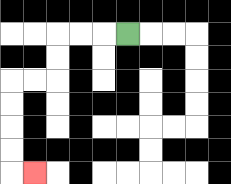{'start': '[5, 1]', 'end': '[1, 7]', 'path_directions': 'L,L,L,D,D,L,L,D,D,D,D,R', 'path_coordinates': '[[5, 1], [4, 1], [3, 1], [2, 1], [2, 2], [2, 3], [1, 3], [0, 3], [0, 4], [0, 5], [0, 6], [0, 7], [1, 7]]'}